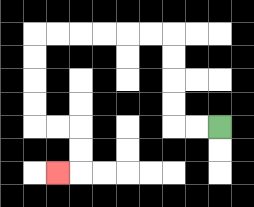{'start': '[9, 5]', 'end': '[2, 7]', 'path_directions': 'L,L,U,U,U,U,L,L,L,L,L,L,D,D,D,D,R,R,D,D,L', 'path_coordinates': '[[9, 5], [8, 5], [7, 5], [7, 4], [7, 3], [7, 2], [7, 1], [6, 1], [5, 1], [4, 1], [3, 1], [2, 1], [1, 1], [1, 2], [1, 3], [1, 4], [1, 5], [2, 5], [3, 5], [3, 6], [3, 7], [2, 7]]'}